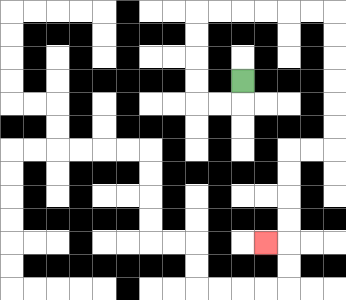{'start': '[10, 3]', 'end': '[11, 10]', 'path_directions': 'D,L,L,U,U,U,U,R,R,R,R,R,R,D,D,D,D,D,D,L,L,D,D,D,D,L', 'path_coordinates': '[[10, 3], [10, 4], [9, 4], [8, 4], [8, 3], [8, 2], [8, 1], [8, 0], [9, 0], [10, 0], [11, 0], [12, 0], [13, 0], [14, 0], [14, 1], [14, 2], [14, 3], [14, 4], [14, 5], [14, 6], [13, 6], [12, 6], [12, 7], [12, 8], [12, 9], [12, 10], [11, 10]]'}